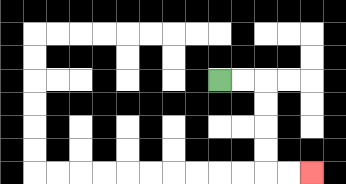{'start': '[9, 3]', 'end': '[13, 7]', 'path_directions': 'R,R,D,D,D,D,R,R', 'path_coordinates': '[[9, 3], [10, 3], [11, 3], [11, 4], [11, 5], [11, 6], [11, 7], [12, 7], [13, 7]]'}